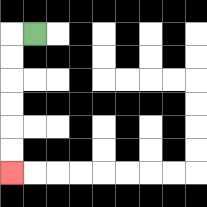{'start': '[1, 1]', 'end': '[0, 7]', 'path_directions': 'L,D,D,D,D,D,D', 'path_coordinates': '[[1, 1], [0, 1], [0, 2], [0, 3], [0, 4], [0, 5], [0, 6], [0, 7]]'}